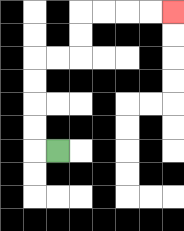{'start': '[2, 6]', 'end': '[7, 0]', 'path_directions': 'L,U,U,U,U,R,R,U,U,R,R,R,R', 'path_coordinates': '[[2, 6], [1, 6], [1, 5], [1, 4], [1, 3], [1, 2], [2, 2], [3, 2], [3, 1], [3, 0], [4, 0], [5, 0], [6, 0], [7, 0]]'}